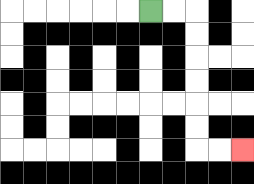{'start': '[6, 0]', 'end': '[10, 6]', 'path_directions': 'R,R,D,D,D,D,D,D,R,R', 'path_coordinates': '[[6, 0], [7, 0], [8, 0], [8, 1], [8, 2], [8, 3], [8, 4], [8, 5], [8, 6], [9, 6], [10, 6]]'}